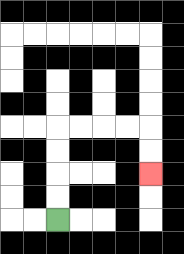{'start': '[2, 9]', 'end': '[6, 7]', 'path_directions': 'U,U,U,U,R,R,R,R,D,D', 'path_coordinates': '[[2, 9], [2, 8], [2, 7], [2, 6], [2, 5], [3, 5], [4, 5], [5, 5], [6, 5], [6, 6], [6, 7]]'}